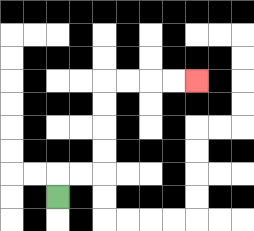{'start': '[2, 8]', 'end': '[8, 3]', 'path_directions': 'U,R,R,U,U,U,U,R,R,R,R', 'path_coordinates': '[[2, 8], [2, 7], [3, 7], [4, 7], [4, 6], [4, 5], [4, 4], [4, 3], [5, 3], [6, 3], [7, 3], [8, 3]]'}